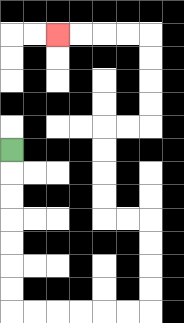{'start': '[0, 6]', 'end': '[2, 1]', 'path_directions': 'D,D,D,D,D,D,D,R,R,R,R,R,R,U,U,U,U,L,L,U,U,U,U,R,R,U,U,U,U,L,L,L,L', 'path_coordinates': '[[0, 6], [0, 7], [0, 8], [0, 9], [0, 10], [0, 11], [0, 12], [0, 13], [1, 13], [2, 13], [3, 13], [4, 13], [5, 13], [6, 13], [6, 12], [6, 11], [6, 10], [6, 9], [5, 9], [4, 9], [4, 8], [4, 7], [4, 6], [4, 5], [5, 5], [6, 5], [6, 4], [6, 3], [6, 2], [6, 1], [5, 1], [4, 1], [3, 1], [2, 1]]'}